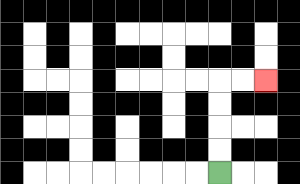{'start': '[9, 7]', 'end': '[11, 3]', 'path_directions': 'U,U,U,U,R,R', 'path_coordinates': '[[9, 7], [9, 6], [9, 5], [9, 4], [9, 3], [10, 3], [11, 3]]'}